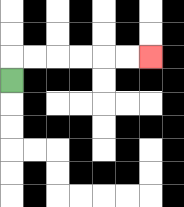{'start': '[0, 3]', 'end': '[6, 2]', 'path_directions': 'U,R,R,R,R,R,R', 'path_coordinates': '[[0, 3], [0, 2], [1, 2], [2, 2], [3, 2], [4, 2], [5, 2], [6, 2]]'}